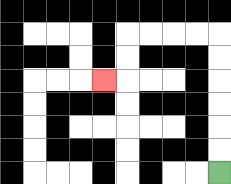{'start': '[9, 7]', 'end': '[4, 3]', 'path_directions': 'U,U,U,U,U,U,L,L,L,L,D,D,L', 'path_coordinates': '[[9, 7], [9, 6], [9, 5], [9, 4], [9, 3], [9, 2], [9, 1], [8, 1], [7, 1], [6, 1], [5, 1], [5, 2], [5, 3], [4, 3]]'}